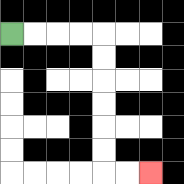{'start': '[0, 1]', 'end': '[6, 7]', 'path_directions': 'R,R,R,R,D,D,D,D,D,D,R,R', 'path_coordinates': '[[0, 1], [1, 1], [2, 1], [3, 1], [4, 1], [4, 2], [4, 3], [4, 4], [4, 5], [4, 6], [4, 7], [5, 7], [6, 7]]'}